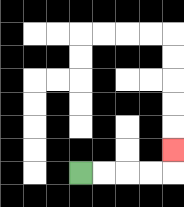{'start': '[3, 7]', 'end': '[7, 6]', 'path_directions': 'R,R,R,R,U', 'path_coordinates': '[[3, 7], [4, 7], [5, 7], [6, 7], [7, 7], [7, 6]]'}